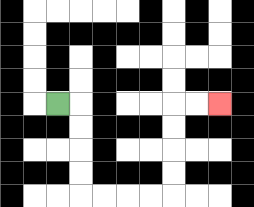{'start': '[2, 4]', 'end': '[9, 4]', 'path_directions': 'R,D,D,D,D,R,R,R,R,U,U,U,U,R,R', 'path_coordinates': '[[2, 4], [3, 4], [3, 5], [3, 6], [3, 7], [3, 8], [4, 8], [5, 8], [6, 8], [7, 8], [7, 7], [7, 6], [7, 5], [7, 4], [8, 4], [9, 4]]'}